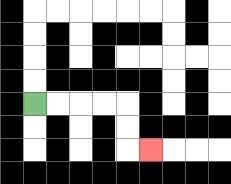{'start': '[1, 4]', 'end': '[6, 6]', 'path_directions': 'R,R,R,R,D,D,R', 'path_coordinates': '[[1, 4], [2, 4], [3, 4], [4, 4], [5, 4], [5, 5], [5, 6], [6, 6]]'}